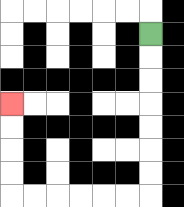{'start': '[6, 1]', 'end': '[0, 4]', 'path_directions': 'D,D,D,D,D,D,D,L,L,L,L,L,L,U,U,U,U', 'path_coordinates': '[[6, 1], [6, 2], [6, 3], [6, 4], [6, 5], [6, 6], [6, 7], [6, 8], [5, 8], [4, 8], [3, 8], [2, 8], [1, 8], [0, 8], [0, 7], [0, 6], [0, 5], [0, 4]]'}